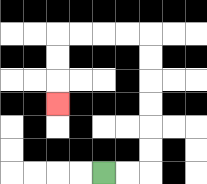{'start': '[4, 7]', 'end': '[2, 4]', 'path_directions': 'R,R,U,U,U,U,U,U,L,L,L,L,D,D,D', 'path_coordinates': '[[4, 7], [5, 7], [6, 7], [6, 6], [6, 5], [6, 4], [6, 3], [6, 2], [6, 1], [5, 1], [4, 1], [3, 1], [2, 1], [2, 2], [2, 3], [2, 4]]'}